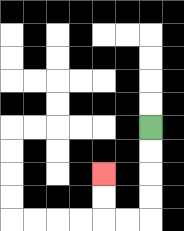{'start': '[6, 5]', 'end': '[4, 7]', 'path_directions': 'D,D,D,D,L,L,U,U', 'path_coordinates': '[[6, 5], [6, 6], [6, 7], [6, 8], [6, 9], [5, 9], [4, 9], [4, 8], [4, 7]]'}